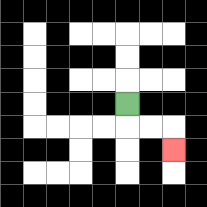{'start': '[5, 4]', 'end': '[7, 6]', 'path_directions': 'D,R,R,D', 'path_coordinates': '[[5, 4], [5, 5], [6, 5], [7, 5], [7, 6]]'}